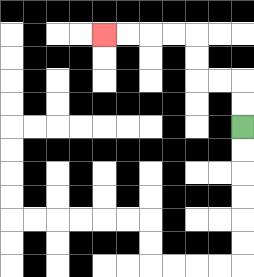{'start': '[10, 5]', 'end': '[4, 1]', 'path_directions': 'U,U,L,L,U,U,L,L,L,L', 'path_coordinates': '[[10, 5], [10, 4], [10, 3], [9, 3], [8, 3], [8, 2], [8, 1], [7, 1], [6, 1], [5, 1], [4, 1]]'}